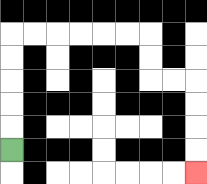{'start': '[0, 6]', 'end': '[8, 7]', 'path_directions': 'U,U,U,U,U,R,R,R,R,R,R,D,D,R,R,D,D,D,D', 'path_coordinates': '[[0, 6], [0, 5], [0, 4], [0, 3], [0, 2], [0, 1], [1, 1], [2, 1], [3, 1], [4, 1], [5, 1], [6, 1], [6, 2], [6, 3], [7, 3], [8, 3], [8, 4], [8, 5], [8, 6], [8, 7]]'}